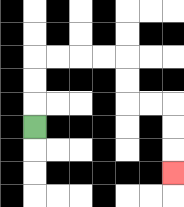{'start': '[1, 5]', 'end': '[7, 7]', 'path_directions': 'U,U,U,R,R,R,R,D,D,R,R,D,D,D', 'path_coordinates': '[[1, 5], [1, 4], [1, 3], [1, 2], [2, 2], [3, 2], [4, 2], [5, 2], [5, 3], [5, 4], [6, 4], [7, 4], [7, 5], [7, 6], [7, 7]]'}